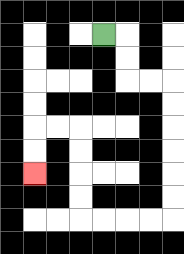{'start': '[4, 1]', 'end': '[1, 7]', 'path_directions': 'R,D,D,R,R,D,D,D,D,D,D,L,L,L,L,U,U,U,U,L,L,D,D', 'path_coordinates': '[[4, 1], [5, 1], [5, 2], [5, 3], [6, 3], [7, 3], [7, 4], [7, 5], [7, 6], [7, 7], [7, 8], [7, 9], [6, 9], [5, 9], [4, 9], [3, 9], [3, 8], [3, 7], [3, 6], [3, 5], [2, 5], [1, 5], [1, 6], [1, 7]]'}